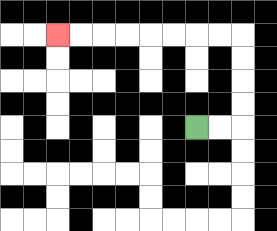{'start': '[8, 5]', 'end': '[2, 1]', 'path_directions': 'R,R,U,U,U,U,L,L,L,L,L,L,L,L', 'path_coordinates': '[[8, 5], [9, 5], [10, 5], [10, 4], [10, 3], [10, 2], [10, 1], [9, 1], [8, 1], [7, 1], [6, 1], [5, 1], [4, 1], [3, 1], [2, 1]]'}